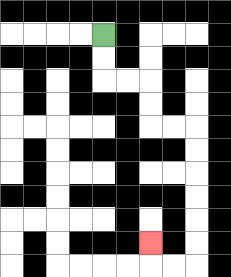{'start': '[4, 1]', 'end': '[6, 10]', 'path_directions': 'D,D,R,R,D,D,R,R,D,D,D,D,D,D,L,L,U', 'path_coordinates': '[[4, 1], [4, 2], [4, 3], [5, 3], [6, 3], [6, 4], [6, 5], [7, 5], [8, 5], [8, 6], [8, 7], [8, 8], [8, 9], [8, 10], [8, 11], [7, 11], [6, 11], [6, 10]]'}